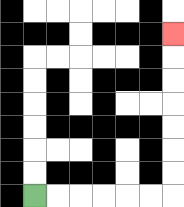{'start': '[1, 8]', 'end': '[7, 1]', 'path_directions': 'R,R,R,R,R,R,U,U,U,U,U,U,U', 'path_coordinates': '[[1, 8], [2, 8], [3, 8], [4, 8], [5, 8], [6, 8], [7, 8], [7, 7], [7, 6], [7, 5], [7, 4], [7, 3], [7, 2], [7, 1]]'}